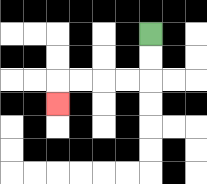{'start': '[6, 1]', 'end': '[2, 4]', 'path_directions': 'D,D,L,L,L,L,D', 'path_coordinates': '[[6, 1], [6, 2], [6, 3], [5, 3], [4, 3], [3, 3], [2, 3], [2, 4]]'}